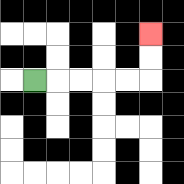{'start': '[1, 3]', 'end': '[6, 1]', 'path_directions': 'R,R,R,R,R,U,U', 'path_coordinates': '[[1, 3], [2, 3], [3, 3], [4, 3], [5, 3], [6, 3], [6, 2], [6, 1]]'}